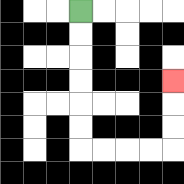{'start': '[3, 0]', 'end': '[7, 3]', 'path_directions': 'D,D,D,D,D,D,R,R,R,R,U,U,U', 'path_coordinates': '[[3, 0], [3, 1], [3, 2], [3, 3], [3, 4], [3, 5], [3, 6], [4, 6], [5, 6], [6, 6], [7, 6], [7, 5], [7, 4], [7, 3]]'}